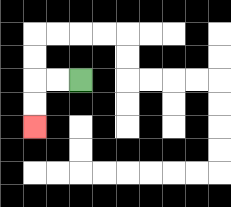{'start': '[3, 3]', 'end': '[1, 5]', 'path_directions': 'L,L,D,D', 'path_coordinates': '[[3, 3], [2, 3], [1, 3], [1, 4], [1, 5]]'}